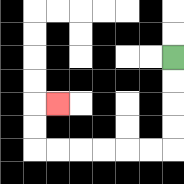{'start': '[7, 2]', 'end': '[2, 4]', 'path_directions': 'D,D,D,D,L,L,L,L,L,L,U,U,R', 'path_coordinates': '[[7, 2], [7, 3], [7, 4], [7, 5], [7, 6], [6, 6], [5, 6], [4, 6], [3, 6], [2, 6], [1, 6], [1, 5], [1, 4], [2, 4]]'}